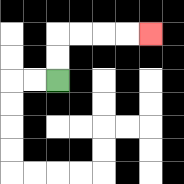{'start': '[2, 3]', 'end': '[6, 1]', 'path_directions': 'U,U,R,R,R,R', 'path_coordinates': '[[2, 3], [2, 2], [2, 1], [3, 1], [4, 1], [5, 1], [6, 1]]'}